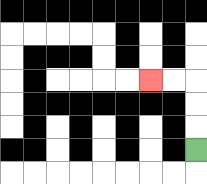{'start': '[8, 6]', 'end': '[6, 3]', 'path_directions': 'U,U,U,L,L', 'path_coordinates': '[[8, 6], [8, 5], [8, 4], [8, 3], [7, 3], [6, 3]]'}